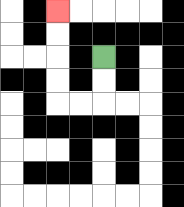{'start': '[4, 2]', 'end': '[2, 0]', 'path_directions': 'D,D,L,L,U,U,U,U', 'path_coordinates': '[[4, 2], [4, 3], [4, 4], [3, 4], [2, 4], [2, 3], [2, 2], [2, 1], [2, 0]]'}